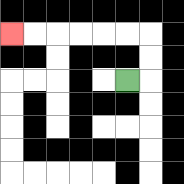{'start': '[5, 3]', 'end': '[0, 1]', 'path_directions': 'R,U,U,L,L,L,L,L,L', 'path_coordinates': '[[5, 3], [6, 3], [6, 2], [6, 1], [5, 1], [4, 1], [3, 1], [2, 1], [1, 1], [0, 1]]'}